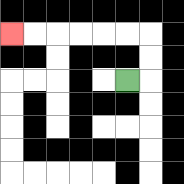{'start': '[5, 3]', 'end': '[0, 1]', 'path_directions': 'R,U,U,L,L,L,L,L,L', 'path_coordinates': '[[5, 3], [6, 3], [6, 2], [6, 1], [5, 1], [4, 1], [3, 1], [2, 1], [1, 1], [0, 1]]'}